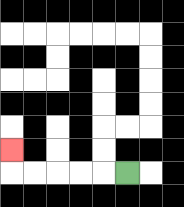{'start': '[5, 7]', 'end': '[0, 6]', 'path_directions': 'L,L,L,L,L,U', 'path_coordinates': '[[5, 7], [4, 7], [3, 7], [2, 7], [1, 7], [0, 7], [0, 6]]'}